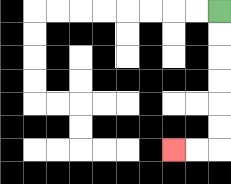{'start': '[9, 0]', 'end': '[7, 6]', 'path_directions': 'D,D,D,D,D,D,L,L', 'path_coordinates': '[[9, 0], [9, 1], [9, 2], [9, 3], [9, 4], [9, 5], [9, 6], [8, 6], [7, 6]]'}